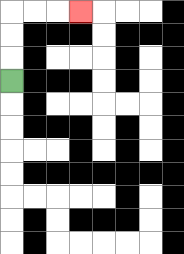{'start': '[0, 3]', 'end': '[3, 0]', 'path_directions': 'U,U,U,R,R,R', 'path_coordinates': '[[0, 3], [0, 2], [0, 1], [0, 0], [1, 0], [2, 0], [3, 0]]'}